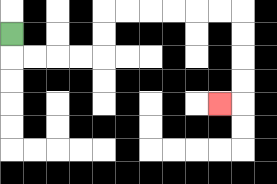{'start': '[0, 1]', 'end': '[9, 4]', 'path_directions': 'D,R,R,R,R,U,U,R,R,R,R,R,R,D,D,D,D,L', 'path_coordinates': '[[0, 1], [0, 2], [1, 2], [2, 2], [3, 2], [4, 2], [4, 1], [4, 0], [5, 0], [6, 0], [7, 0], [8, 0], [9, 0], [10, 0], [10, 1], [10, 2], [10, 3], [10, 4], [9, 4]]'}